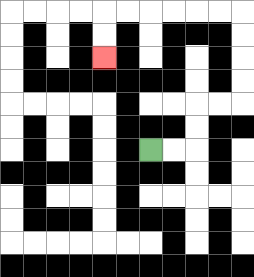{'start': '[6, 6]', 'end': '[4, 2]', 'path_directions': 'R,R,U,U,R,R,U,U,U,U,L,L,L,L,L,L,D,D', 'path_coordinates': '[[6, 6], [7, 6], [8, 6], [8, 5], [8, 4], [9, 4], [10, 4], [10, 3], [10, 2], [10, 1], [10, 0], [9, 0], [8, 0], [7, 0], [6, 0], [5, 0], [4, 0], [4, 1], [4, 2]]'}